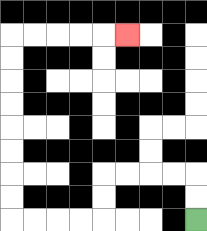{'start': '[8, 9]', 'end': '[5, 1]', 'path_directions': 'U,U,L,L,L,L,D,D,L,L,L,L,U,U,U,U,U,U,U,U,R,R,R,R,R', 'path_coordinates': '[[8, 9], [8, 8], [8, 7], [7, 7], [6, 7], [5, 7], [4, 7], [4, 8], [4, 9], [3, 9], [2, 9], [1, 9], [0, 9], [0, 8], [0, 7], [0, 6], [0, 5], [0, 4], [0, 3], [0, 2], [0, 1], [1, 1], [2, 1], [3, 1], [4, 1], [5, 1]]'}